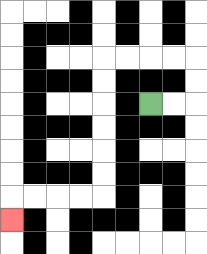{'start': '[6, 4]', 'end': '[0, 9]', 'path_directions': 'R,R,U,U,L,L,L,L,D,D,D,D,D,D,L,L,L,L,D', 'path_coordinates': '[[6, 4], [7, 4], [8, 4], [8, 3], [8, 2], [7, 2], [6, 2], [5, 2], [4, 2], [4, 3], [4, 4], [4, 5], [4, 6], [4, 7], [4, 8], [3, 8], [2, 8], [1, 8], [0, 8], [0, 9]]'}